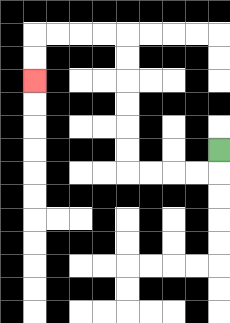{'start': '[9, 6]', 'end': '[1, 3]', 'path_directions': 'D,L,L,L,L,U,U,U,U,U,U,L,L,L,L,D,D', 'path_coordinates': '[[9, 6], [9, 7], [8, 7], [7, 7], [6, 7], [5, 7], [5, 6], [5, 5], [5, 4], [5, 3], [5, 2], [5, 1], [4, 1], [3, 1], [2, 1], [1, 1], [1, 2], [1, 3]]'}